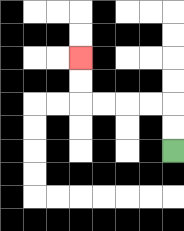{'start': '[7, 6]', 'end': '[3, 2]', 'path_directions': 'U,U,L,L,L,L,U,U', 'path_coordinates': '[[7, 6], [7, 5], [7, 4], [6, 4], [5, 4], [4, 4], [3, 4], [3, 3], [3, 2]]'}